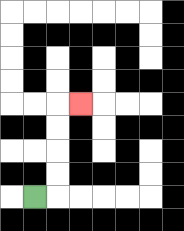{'start': '[1, 8]', 'end': '[3, 4]', 'path_directions': 'R,U,U,U,U,R', 'path_coordinates': '[[1, 8], [2, 8], [2, 7], [2, 6], [2, 5], [2, 4], [3, 4]]'}